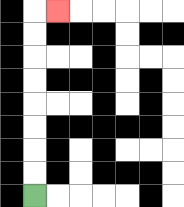{'start': '[1, 8]', 'end': '[2, 0]', 'path_directions': 'U,U,U,U,U,U,U,U,R', 'path_coordinates': '[[1, 8], [1, 7], [1, 6], [1, 5], [1, 4], [1, 3], [1, 2], [1, 1], [1, 0], [2, 0]]'}